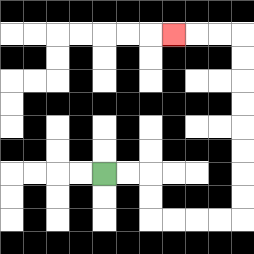{'start': '[4, 7]', 'end': '[7, 1]', 'path_directions': 'R,R,D,D,R,R,R,R,U,U,U,U,U,U,U,U,L,L,L', 'path_coordinates': '[[4, 7], [5, 7], [6, 7], [6, 8], [6, 9], [7, 9], [8, 9], [9, 9], [10, 9], [10, 8], [10, 7], [10, 6], [10, 5], [10, 4], [10, 3], [10, 2], [10, 1], [9, 1], [8, 1], [7, 1]]'}